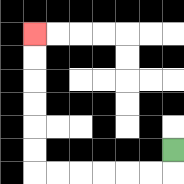{'start': '[7, 6]', 'end': '[1, 1]', 'path_directions': 'D,L,L,L,L,L,L,U,U,U,U,U,U', 'path_coordinates': '[[7, 6], [7, 7], [6, 7], [5, 7], [4, 7], [3, 7], [2, 7], [1, 7], [1, 6], [1, 5], [1, 4], [1, 3], [1, 2], [1, 1]]'}